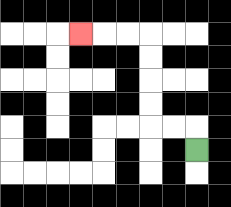{'start': '[8, 6]', 'end': '[3, 1]', 'path_directions': 'U,L,L,U,U,U,U,L,L,L', 'path_coordinates': '[[8, 6], [8, 5], [7, 5], [6, 5], [6, 4], [6, 3], [6, 2], [6, 1], [5, 1], [4, 1], [3, 1]]'}